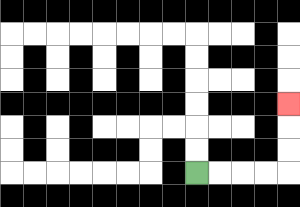{'start': '[8, 7]', 'end': '[12, 4]', 'path_directions': 'R,R,R,R,U,U,U', 'path_coordinates': '[[8, 7], [9, 7], [10, 7], [11, 7], [12, 7], [12, 6], [12, 5], [12, 4]]'}